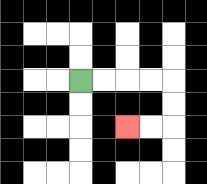{'start': '[3, 3]', 'end': '[5, 5]', 'path_directions': 'R,R,R,R,D,D,L,L', 'path_coordinates': '[[3, 3], [4, 3], [5, 3], [6, 3], [7, 3], [7, 4], [7, 5], [6, 5], [5, 5]]'}